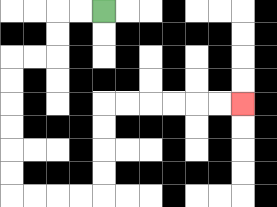{'start': '[4, 0]', 'end': '[10, 4]', 'path_directions': 'L,L,D,D,L,L,D,D,D,D,D,D,R,R,R,R,U,U,U,U,R,R,R,R,R,R', 'path_coordinates': '[[4, 0], [3, 0], [2, 0], [2, 1], [2, 2], [1, 2], [0, 2], [0, 3], [0, 4], [0, 5], [0, 6], [0, 7], [0, 8], [1, 8], [2, 8], [3, 8], [4, 8], [4, 7], [4, 6], [4, 5], [4, 4], [5, 4], [6, 4], [7, 4], [8, 4], [9, 4], [10, 4]]'}